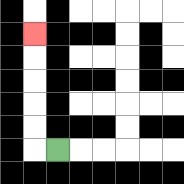{'start': '[2, 6]', 'end': '[1, 1]', 'path_directions': 'L,U,U,U,U,U', 'path_coordinates': '[[2, 6], [1, 6], [1, 5], [1, 4], [1, 3], [1, 2], [1, 1]]'}